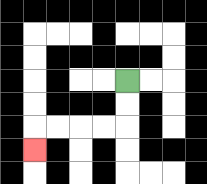{'start': '[5, 3]', 'end': '[1, 6]', 'path_directions': 'D,D,L,L,L,L,D', 'path_coordinates': '[[5, 3], [5, 4], [5, 5], [4, 5], [3, 5], [2, 5], [1, 5], [1, 6]]'}